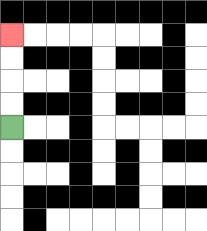{'start': '[0, 5]', 'end': '[0, 1]', 'path_directions': 'U,U,U,U', 'path_coordinates': '[[0, 5], [0, 4], [0, 3], [0, 2], [0, 1]]'}